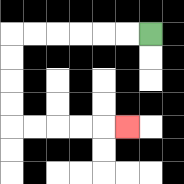{'start': '[6, 1]', 'end': '[5, 5]', 'path_directions': 'L,L,L,L,L,L,D,D,D,D,R,R,R,R,R', 'path_coordinates': '[[6, 1], [5, 1], [4, 1], [3, 1], [2, 1], [1, 1], [0, 1], [0, 2], [0, 3], [0, 4], [0, 5], [1, 5], [2, 5], [3, 5], [4, 5], [5, 5]]'}